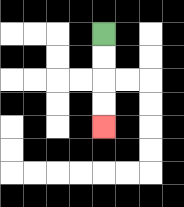{'start': '[4, 1]', 'end': '[4, 5]', 'path_directions': 'D,D,D,D', 'path_coordinates': '[[4, 1], [4, 2], [4, 3], [4, 4], [4, 5]]'}